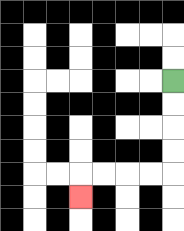{'start': '[7, 3]', 'end': '[3, 8]', 'path_directions': 'D,D,D,D,L,L,L,L,D', 'path_coordinates': '[[7, 3], [7, 4], [7, 5], [7, 6], [7, 7], [6, 7], [5, 7], [4, 7], [3, 7], [3, 8]]'}